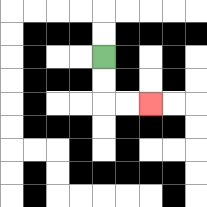{'start': '[4, 2]', 'end': '[6, 4]', 'path_directions': 'D,D,R,R', 'path_coordinates': '[[4, 2], [4, 3], [4, 4], [5, 4], [6, 4]]'}